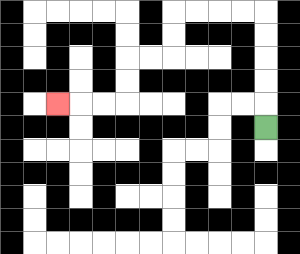{'start': '[11, 5]', 'end': '[2, 4]', 'path_directions': 'U,U,U,U,U,L,L,L,L,D,D,L,L,D,D,L,L,L', 'path_coordinates': '[[11, 5], [11, 4], [11, 3], [11, 2], [11, 1], [11, 0], [10, 0], [9, 0], [8, 0], [7, 0], [7, 1], [7, 2], [6, 2], [5, 2], [5, 3], [5, 4], [4, 4], [3, 4], [2, 4]]'}